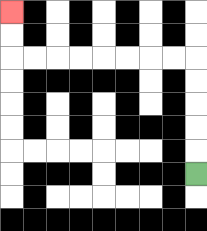{'start': '[8, 7]', 'end': '[0, 0]', 'path_directions': 'U,U,U,U,U,L,L,L,L,L,L,L,L,U,U', 'path_coordinates': '[[8, 7], [8, 6], [8, 5], [8, 4], [8, 3], [8, 2], [7, 2], [6, 2], [5, 2], [4, 2], [3, 2], [2, 2], [1, 2], [0, 2], [0, 1], [0, 0]]'}